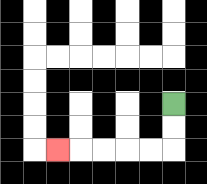{'start': '[7, 4]', 'end': '[2, 6]', 'path_directions': 'D,D,L,L,L,L,L', 'path_coordinates': '[[7, 4], [7, 5], [7, 6], [6, 6], [5, 6], [4, 6], [3, 6], [2, 6]]'}